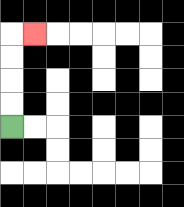{'start': '[0, 5]', 'end': '[1, 1]', 'path_directions': 'U,U,U,U,R', 'path_coordinates': '[[0, 5], [0, 4], [0, 3], [0, 2], [0, 1], [1, 1]]'}